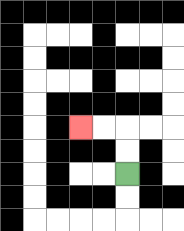{'start': '[5, 7]', 'end': '[3, 5]', 'path_directions': 'U,U,L,L', 'path_coordinates': '[[5, 7], [5, 6], [5, 5], [4, 5], [3, 5]]'}